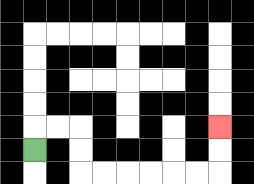{'start': '[1, 6]', 'end': '[9, 5]', 'path_directions': 'U,R,R,D,D,R,R,R,R,R,R,U,U', 'path_coordinates': '[[1, 6], [1, 5], [2, 5], [3, 5], [3, 6], [3, 7], [4, 7], [5, 7], [6, 7], [7, 7], [8, 7], [9, 7], [9, 6], [9, 5]]'}